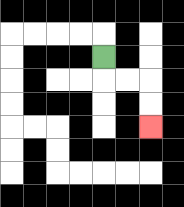{'start': '[4, 2]', 'end': '[6, 5]', 'path_directions': 'D,R,R,D,D', 'path_coordinates': '[[4, 2], [4, 3], [5, 3], [6, 3], [6, 4], [6, 5]]'}